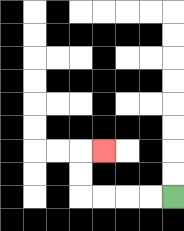{'start': '[7, 8]', 'end': '[4, 6]', 'path_directions': 'L,L,L,L,U,U,R', 'path_coordinates': '[[7, 8], [6, 8], [5, 8], [4, 8], [3, 8], [3, 7], [3, 6], [4, 6]]'}